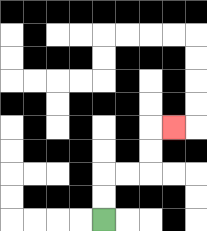{'start': '[4, 9]', 'end': '[7, 5]', 'path_directions': 'U,U,R,R,U,U,R', 'path_coordinates': '[[4, 9], [4, 8], [4, 7], [5, 7], [6, 7], [6, 6], [6, 5], [7, 5]]'}